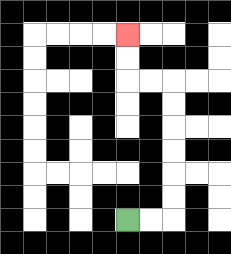{'start': '[5, 9]', 'end': '[5, 1]', 'path_directions': 'R,R,U,U,U,U,U,U,L,L,U,U', 'path_coordinates': '[[5, 9], [6, 9], [7, 9], [7, 8], [7, 7], [7, 6], [7, 5], [7, 4], [7, 3], [6, 3], [5, 3], [5, 2], [5, 1]]'}